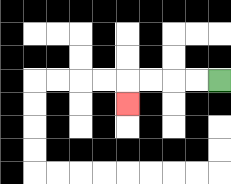{'start': '[9, 3]', 'end': '[5, 4]', 'path_directions': 'L,L,L,L,D', 'path_coordinates': '[[9, 3], [8, 3], [7, 3], [6, 3], [5, 3], [5, 4]]'}